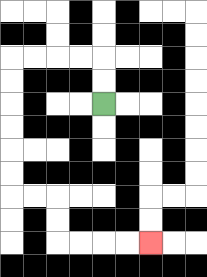{'start': '[4, 4]', 'end': '[6, 10]', 'path_directions': 'U,U,L,L,L,L,D,D,D,D,D,D,R,R,D,D,R,R,R,R', 'path_coordinates': '[[4, 4], [4, 3], [4, 2], [3, 2], [2, 2], [1, 2], [0, 2], [0, 3], [0, 4], [0, 5], [0, 6], [0, 7], [0, 8], [1, 8], [2, 8], [2, 9], [2, 10], [3, 10], [4, 10], [5, 10], [6, 10]]'}